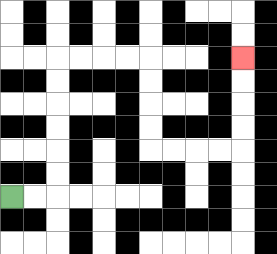{'start': '[0, 8]', 'end': '[10, 2]', 'path_directions': 'R,R,U,U,U,U,U,U,R,R,R,R,D,D,D,D,R,R,R,R,U,U,U,U', 'path_coordinates': '[[0, 8], [1, 8], [2, 8], [2, 7], [2, 6], [2, 5], [2, 4], [2, 3], [2, 2], [3, 2], [4, 2], [5, 2], [6, 2], [6, 3], [6, 4], [6, 5], [6, 6], [7, 6], [8, 6], [9, 6], [10, 6], [10, 5], [10, 4], [10, 3], [10, 2]]'}